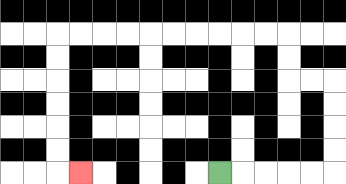{'start': '[9, 7]', 'end': '[3, 7]', 'path_directions': 'R,R,R,R,R,U,U,U,U,L,L,U,U,L,L,L,L,L,L,L,L,L,L,D,D,D,D,D,D,R', 'path_coordinates': '[[9, 7], [10, 7], [11, 7], [12, 7], [13, 7], [14, 7], [14, 6], [14, 5], [14, 4], [14, 3], [13, 3], [12, 3], [12, 2], [12, 1], [11, 1], [10, 1], [9, 1], [8, 1], [7, 1], [6, 1], [5, 1], [4, 1], [3, 1], [2, 1], [2, 2], [2, 3], [2, 4], [2, 5], [2, 6], [2, 7], [3, 7]]'}